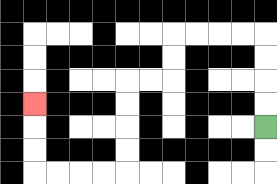{'start': '[11, 5]', 'end': '[1, 4]', 'path_directions': 'U,U,U,U,L,L,L,L,D,D,L,L,D,D,D,D,L,L,L,L,U,U,U', 'path_coordinates': '[[11, 5], [11, 4], [11, 3], [11, 2], [11, 1], [10, 1], [9, 1], [8, 1], [7, 1], [7, 2], [7, 3], [6, 3], [5, 3], [5, 4], [5, 5], [5, 6], [5, 7], [4, 7], [3, 7], [2, 7], [1, 7], [1, 6], [1, 5], [1, 4]]'}